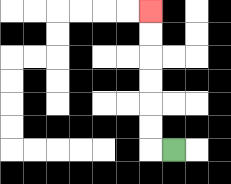{'start': '[7, 6]', 'end': '[6, 0]', 'path_directions': 'L,U,U,U,U,U,U', 'path_coordinates': '[[7, 6], [6, 6], [6, 5], [6, 4], [6, 3], [6, 2], [6, 1], [6, 0]]'}